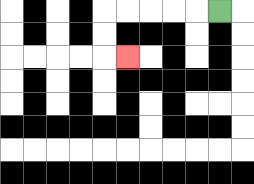{'start': '[9, 0]', 'end': '[5, 2]', 'path_directions': 'L,L,L,L,L,D,D,R', 'path_coordinates': '[[9, 0], [8, 0], [7, 0], [6, 0], [5, 0], [4, 0], [4, 1], [4, 2], [5, 2]]'}